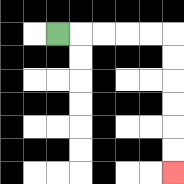{'start': '[2, 1]', 'end': '[7, 7]', 'path_directions': 'R,R,R,R,R,D,D,D,D,D,D', 'path_coordinates': '[[2, 1], [3, 1], [4, 1], [5, 1], [6, 1], [7, 1], [7, 2], [7, 3], [7, 4], [7, 5], [7, 6], [7, 7]]'}